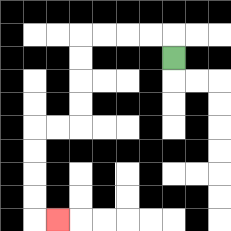{'start': '[7, 2]', 'end': '[2, 9]', 'path_directions': 'U,L,L,L,L,D,D,D,D,L,L,D,D,D,D,R', 'path_coordinates': '[[7, 2], [7, 1], [6, 1], [5, 1], [4, 1], [3, 1], [3, 2], [3, 3], [3, 4], [3, 5], [2, 5], [1, 5], [1, 6], [1, 7], [1, 8], [1, 9], [2, 9]]'}